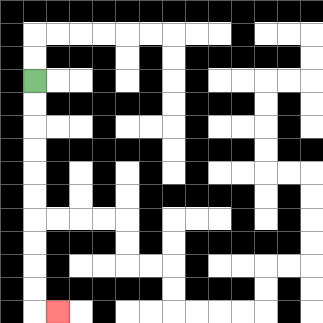{'start': '[1, 3]', 'end': '[2, 13]', 'path_directions': 'D,D,D,D,D,D,D,D,D,D,R', 'path_coordinates': '[[1, 3], [1, 4], [1, 5], [1, 6], [1, 7], [1, 8], [1, 9], [1, 10], [1, 11], [1, 12], [1, 13], [2, 13]]'}